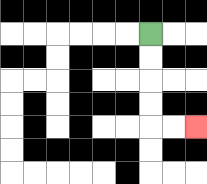{'start': '[6, 1]', 'end': '[8, 5]', 'path_directions': 'D,D,D,D,R,R', 'path_coordinates': '[[6, 1], [6, 2], [6, 3], [6, 4], [6, 5], [7, 5], [8, 5]]'}